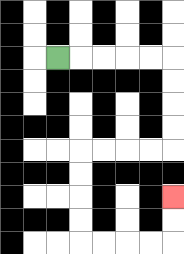{'start': '[2, 2]', 'end': '[7, 8]', 'path_directions': 'R,R,R,R,R,D,D,D,D,L,L,L,L,D,D,D,D,R,R,R,R,U,U', 'path_coordinates': '[[2, 2], [3, 2], [4, 2], [5, 2], [6, 2], [7, 2], [7, 3], [7, 4], [7, 5], [7, 6], [6, 6], [5, 6], [4, 6], [3, 6], [3, 7], [3, 8], [3, 9], [3, 10], [4, 10], [5, 10], [6, 10], [7, 10], [7, 9], [7, 8]]'}